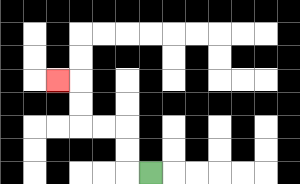{'start': '[6, 7]', 'end': '[2, 3]', 'path_directions': 'L,U,U,L,L,U,U,L', 'path_coordinates': '[[6, 7], [5, 7], [5, 6], [5, 5], [4, 5], [3, 5], [3, 4], [3, 3], [2, 3]]'}